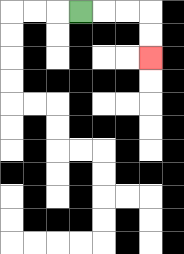{'start': '[3, 0]', 'end': '[6, 2]', 'path_directions': 'R,R,R,D,D', 'path_coordinates': '[[3, 0], [4, 0], [5, 0], [6, 0], [6, 1], [6, 2]]'}